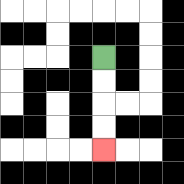{'start': '[4, 2]', 'end': '[4, 6]', 'path_directions': 'D,D,D,D', 'path_coordinates': '[[4, 2], [4, 3], [4, 4], [4, 5], [4, 6]]'}